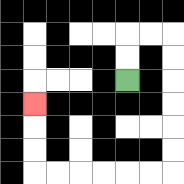{'start': '[5, 3]', 'end': '[1, 4]', 'path_directions': 'U,U,R,R,D,D,D,D,D,D,L,L,L,L,L,L,U,U,U', 'path_coordinates': '[[5, 3], [5, 2], [5, 1], [6, 1], [7, 1], [7, 2], [7, 3], [7, 4], [7, 5], [7, 6], [7, 7], [6, 7], [5, 7], [4, 7], [3, 7], [2, 7], [1, 7], [1, 6], [1, 5], [1, 4]]'}